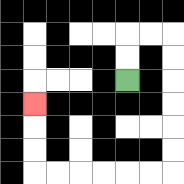{'start': '[5, 3]', 'end': '[1, 4]', 'path_directions': 'U,U,R,R,D,D,D,D,D,D,L,L,L,L,L,L,U,U,U', 'path_coordinates': '[[5, 3], [5, 2], [5, 1], [6, 1], [7, 1], [7, 2], [7, 3], [7, 4], [7, 5], [7, 6], [7, 7], [6, 7], [5, 7], [4, 7], [3, 7], [2, 7], [1, 7], [1, 6], [1, 5], [1, 4]]'}